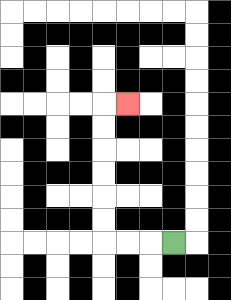{'start': '[7, 10]', 'end': '[5, 4]', 'path_directions': 'L,L,L,U,U,U,U,U,U,R', 'path_coordinates': '[[7, 10], [6, 10], [5, 10], [4, 10], [4, 9], [4, 8], [4, 7], [4, 6], [4, 5], [4, 4], [5, 4]]'}